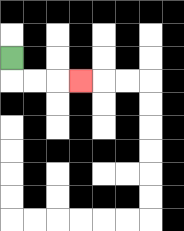{'start': '[0, 2]', 'end': '[3, 3]', 'path_directions': 'D,R,R,R', 'path_coordinates': '[[0, 2], [0, 3], [1, 3], [2, 3], [3, 3]]'}